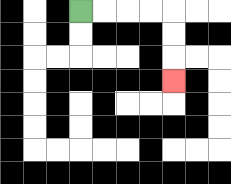{'start': '[3, 0]', 'end': '[7, 3]', 'path_directions': 'R,R,R,R,D,D,D', 'path_coordinates': '[[3, 0], [4, 0], [5, 0], [6, 0], [7, 0], [7, 1], [7, 2], [7, 3]]'}